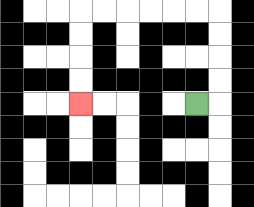{'start': '[8, 4]', 'end': '[3, 4]', 'path_directions': 'R,U,U,U,U,L,L,L,L,L,L,D,D,D,D', 'path_coordinates': '[[8, 4], [9, 4], [9, 3], [9, 2], [9, 1], [9, 0], [8, 0], [7, 0], [6, 0], [5, 0], [4, 0], [3, 0], [3, 1], [3, 2], [3, 3], [3, 4]]'}